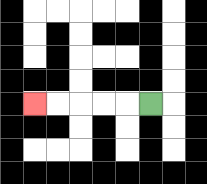{'start': '[6, 4]', 'end': '[1, 4]', 'path_directions': 'L,L,L,L,L', 'path_coordinates': '[[6, 4], [5, 4], [4, 4], [3, 4], [2, 4], [1, 4]]'}